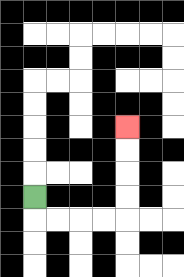{'start': '[1, 8]', 'end': '[5, 5]', 'path_directions': 'D,R,R,R,R,U,U,U,U', 'path_coordinates': '[[1, 8], [1, 9], [2, 9], [3, 9], [4, 9], [5, 9], [5, 8], [5, 7], [5, 6], [5, 5]]'}